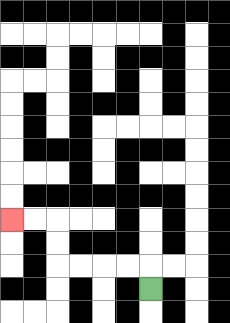{'start': '[6, 12]', 'end': '[0, 9]', 'path_directions': 'U,L,L,L,L,U,U,L,L', 'path_coordinates': '[[6, 12], [6, 11], [5, 11], [4, 11], [3, 11], [2, 11], [2, 10], [2, 9], [1, 9], [0, 9]]'}